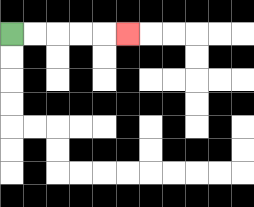{'start': '[0, 1]', 'end': '[5, 1]', 'path_directions': 'R,R,R,R,R', 'path_coordinates': '[[0, 1], [1, 1], [2, 1], [3, 1], [4, 1], [5, 1]]'}